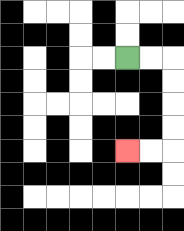{'start': '[5, 2]', 'end': '[5, 6]', 'path_directions': 'R,R,D,D,D,D,L,L', 'path_coordinates': '[[5, 2], [6, 2], [7, 2], [7, 3], [7, 4], [7, 5], [7, 6], [6, 6], [5, 6]]'}